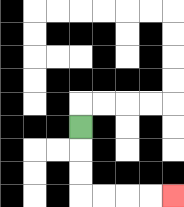{'start': '[3, 5]', 'end': '[7, 8]', 'path_directions': 'D,D,D,R,R,R,R', 'path_coordinates': '[[3, 5], [3, 6], [3, 7], [3, 8], [4, 8], [5, 8], [6, 8], [7, 8]]'}